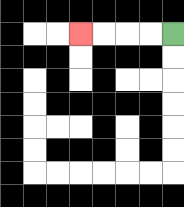{'start': '[7, 1]', 'end': '[3, 1]', 'path_directions': 'L,L,L,L', 'path_coordinates': '[[7, 1], [6, 1], [5, 1], [4, 1], [3, 1]]'}